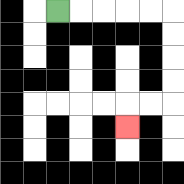{'start': '[2, 0]', 'end': '[5, 5]', 'path_directions': 'R,R,R,R,R,D,D,D,D,L,L,D', 'path_coordinates': '[[2, 0], [3, 0], [4, 0], [5, 0], [6, 0], [7, 0], [7, 1], [7, 2], [7, 3], [7, 4], [6, 4], [5, 4], [5, 5]]'}